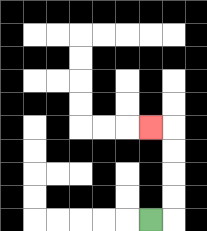{'start': '[6, 9]', 'end': '[6, 5]', 'path_directions': 'R,U,U,U,U,L', 'path_coordinates': '[[6, 9], [7, 9], [7, 8], [7, 7], [7, 6], [7, 5], [6, 5]]'}